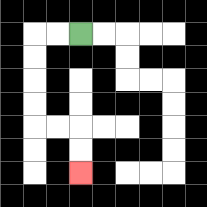{'start': '[3, 1]', 'end': '[3, 7]', 'path_directions': 'L,L,D,D,D,D,R,R,D,D', 'path_coordinates': '[[3, 1], [2, 1], [1, 1], [1, 2], [1, 3], [1, 4], [1, 5], [2, 5], [3, 5], [3, 6], [3, 7]]'}